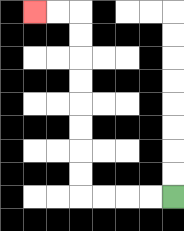{'start': '[7, 8]', 'end': '[1, 0]', 'path_directions': 'L,L,L,L,U,U,U,U,U,U,U,U,L,L', 'path_coordinates': '[[7, 8], [6, 8], [5, 8], [4, 8], [3, 8], [3, 7], [3, 6], [3, 5], [3, 4], [3, 3], [3, 2], [3, 1], [3, 0], [2, 0], [1, 0]]'}